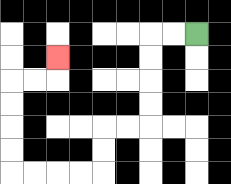{'start': '[8, 1]', 'end': '[2, 2]', 'path_directions': 'L,L,D,D,D,D,L,L,D,D,L,L,L,L,U,U,U,U,R,R,U', 'path_coordinates': '[[8, 1], [7, 1], [6, 1], [6, 2], [6, 3], [6, 4], [6, 5], [5, 5], [4, 5], [4, 6], [4, 7], [3, 7], [2, 7], [1, 7], [0, 7], [0, 6], [0, 5], [0, 4], [0, 3], [1, 3], [2, 3], [2, 2]]'}